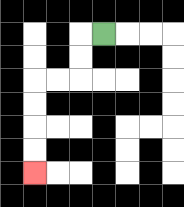{'start': '[4, 1]', 'end': '[1, 7]', 'path_directions': 'L,D,D,L,L,D,D,D,D', 'path_coordinates': '[[4, 1], [3, 1], [3, 2], [3, 3], [2, 3], [1, 3], [1, 4], [1, 5], [1, 6], [1, 7]]'}